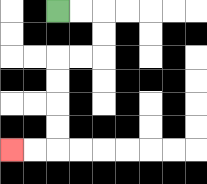{'start': '[2, 0]', 'end': '[0, 6]', 'path_directions': 'R,R,D,D,L,L,D,D,D,D,L,L', 'path_coordinates': '[[2, 0], [3, 0], [4, 0], [4, 1], [4, 2], [3, 2], [2, 2], [2, 3], [2, 4], [2, 5], [2, 6], [1, 6], [0, 6]]'}